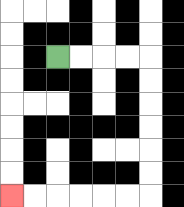{'start': '[2, 2]', 'end': '[0, 8]', 'path_directions': 'R,R,R,R,D,D,D,D,D,D,L,L,L,L,L,L', 'path_coordinates': '[[2, 2], [3, 2], [4, 2], [5, 2], [6, 2], [6, 3], [6, 4], [6, 5], [6, 6], [6, 7], [6, 8], [5, 8], [4, 8], [3, 8], [2, 8], [1, 8], [0, 8]]'}